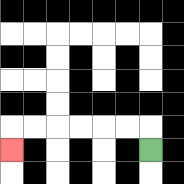{'start': '[6, 6]', 'end': '[0, 6]', 'path_directions': 'U,L,L,L,L,L,L,D', 'path_coordinates': '[[6, 6], [6, 5], [5, 5], [4, 5], [3, 5], [2, 5], [1, 5], [0, 5], [0, 6]]'}